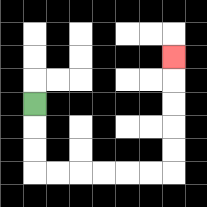{'start': '[1, 4]', 'end': '[7, 2]', 'path_directions': 'D,D,D,R,R,R,R,R,R,U,U,U,U,U', 'path_coordinates': '[[1, 4], [1, 5], [1, 6], [1, 7], [2, 7], [3, 7], [4, 7], [5, 7], [6, 7], [7, 7], [7, 6], [7, 5], [7, 4], [7, 3], [7, 2]]'}